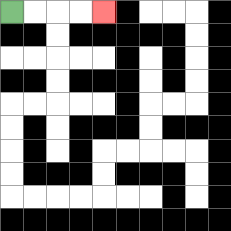{'start': '[0, 0]', 'end': '[4, 0]', 'path_directions': 'R,R,R,R', 'path_coordinates': '[[0, 0], [1, 0], [2, 0], [3, 0], [4, 0]]'}